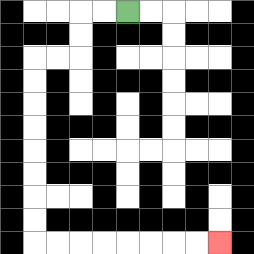{'start': '[5, 0]', 'end': '[9, 10]', 'path_directions': 'L,L,D,D,L,L,D,D,D,D,D,D,D,D,R,R,R,R,R,R,R,R', 'path_coordinates': '[[5, 0], [4, 0], [3, 0], [3, 1], [3, 2], [2, 2], [1, 2], [1, 3], [1, 4], [1, 5], [1, 6], [1, 7], [1, 8], [1, 9], [1, 10], [2, 10], [3, 10], [4, 10], [5, 10], [6, 10], [7, 10], [8, 10], [9, 10]]'}